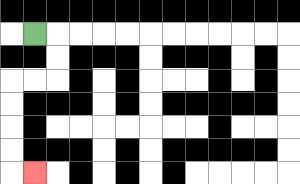{'start': '[1, 1]', 'end': '[1, 7]', 'path_directions': 'R,D,D,L,L,D,D,D,D,R', 'path_coordinates': '[[1, 1], [2, 1], [2, 2], [2, 3], [1, 3], [0, 3], [0, 4], [0, 5], [0, 6], [0, 7], [1, 7]]'}